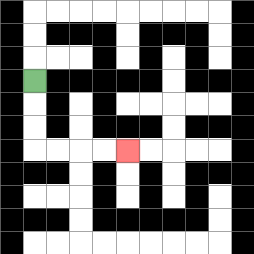{'start': '[1, 3]', 'end': '[5, 6]', 'path_directions': 'D,D,D,R,R,R,R', 'path_coordinates': '[[1, 3], [1, 4], [1, 5], [1, 6], [2, 6], [3, 6], [4, 6], [5, 6]]'}